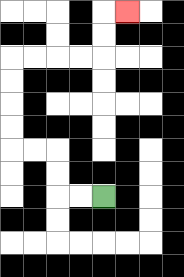{'start': '[4, 8]', 'end': '[5, 0]', 'path_directions': 'L,L,U,U,L,L,U,U,U,U,R,R,R,R,U,U,R', 'path_coordinates': '[[4, 8], [3, 8], [2, 8], [2, 7], [2, 6], [1, 6], [0, 6], [0, 5], [0, 4], [0, 3], [0, 2], [1, 2], [2, 2], [3, 2], [4, 2], [4, 1], [4, 0], [5, 0]]'}